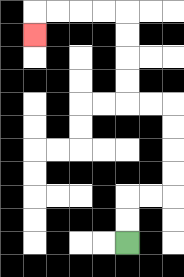{'start': '[5, 10]', 'end': '[1, 1]', 'path_directions': 'U,U,R,R,U,U,U,U,L,L,U,U,U,U,L,L,L,L,D', 'path_coordinates': '[[5, 10], [5, 9], [5, 8], [6, 8], [7, 8], [7, 7], [7, 6], [7, 5], [7, 4], [6, 4], [5, 4], [5, 3], [5, 2], [5, 1], [5, 0], [4, 0], [3, 0], [2, 0], [1, 0], [1, 1]]'}